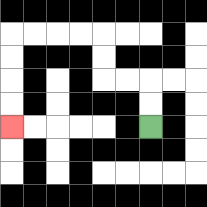{'start': '[6, 5]', 'end': '[0, 5]', 'path_directions': 'U,U,L,L,U,U,L,L,L,L,D,D,D,D', 'path_coordinates': '[[6, 5], [6, 4], [6, 3], [5, 3], [4, 3], [4, 2], [4, 1], [3, 1], [2, 1], [1, 1], [0, 1], [0, 2], [0, 3], [0, 4], [0, 5]]'}